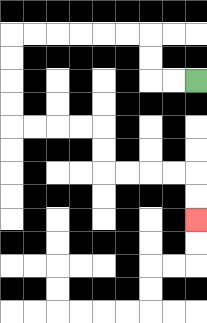{'start': '[8, 3]', 'end': '[8, 9]', 'path_directions': 'L,L,U,U,L,L,L,L,L,L,D,D,D,D,R,R,R,R,D,D,R,R,R,R,D,D', 'path_coordinates': '[[8, 3], [7, 3], [6, 3], [6, 2], [6, 1], [5, 1], [4, 1], [3, 1], [2, 1], [1, 1], [0, 1], [0, 2], [0, 3], [0, 4], [0, 5], [1, 5], [2, 5], [3, 5], [4, 5], [4, 6], [4, 7], [5, 7], [6, 7], [7, 7], [8, 7], [8, 8], [8, 9]]'}